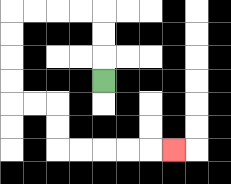{'start': '[4, 3]', 'end': '[7, 6]', 'path_directions': 'U,U,U,L,L,L,L,D,D,D,D,R,R,D,D,R,R,R,R,R', 'path_coordinates': '[[4, 3], [4, 2], [4, 1], [4, 0], [3, 0], [2, 0], [1, 0], [0, 0], [0, 1], [0, 2], [0, 3], [0, 4], [1, 4], [2, 4], [2, 5], [2, 6], [3, 6], [4, 6], [5, 6], [6, 6], [7, 6]]'}